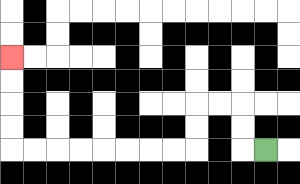{'start': '[11, 6]', 'end': '[0, 2]', 'path_directions': 'L,U,U,L,L,D,D,L,L,L,L,L,L,L,L,U,U,U,U', 'path_coordinates': '[[11, 6], [10, 6], [10, 5], [10, 4], [9, 4], [8, 4], [8, 5], [8, 6], [7, 6], [6, 6], [5, 6], [4, 6], [3, 6], [2, 6], [1, 6], [0, 6], [0, 5], [0, 4], [0, 3], [0, 2]]'}